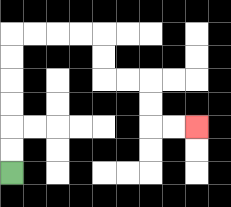{'start': '[0, 7]', 'end': '[8, 5]', 'path_directions': 'U,U,U,U,U,U,R,R,R,R,D,D,R,R,D,D,R,R', 'path_coordinates': '[[0, 7], [0, 6], [0, 5], [0, 4], [0, 3], [0, 2], [0, 1], [1, 1], [2, 1], [3, 1], [4, 1], [4, 2], [4, 3], [5, 3], [6, 3], [6, 4], [6, 5], [7, 5], [8, 5]]'}